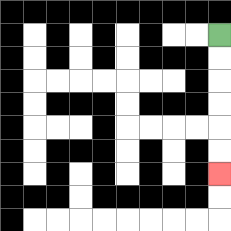{'start': '[9, 1]', 'end': '[9, 7]', 'path_directions': 'D,D,D,D,D,D', 'path_coordinates': '[[9, 1], [9, 2], [9, 3], [9, 4], [9, 5], [9, 6], [9, 7]]'}